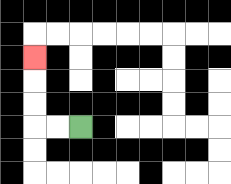{'start': '[3, 5]', 'end': '[1, 2]', 'path_directions': 'L,L,U,U,U', 'path_coordinates': '[[3, 5], [2, 5], [1, 5], [1, 4], [1, 3], [1, 2]]'}